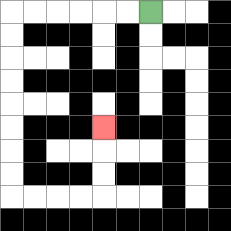{'start': '[6, 0]', 'end': '[4, 5]', 'path_directions': 'L,L,L,L,L,L,D,D,D,D,D,D,D,D,R,R,R,R,U,U,U', 'path_coordinates': '[[6, 0], [5, 0], [4, 0], [3, 0], [2, 0], [1, 0], [0, 0], [0, 1], [0, 2], [0, 3], [0, 4], [0, 5], [0, 6], [0, 7], [0, 8], [1, 8], [2, 8], [3, 8], [4, 8], [4, 7], [4, 6], [4, 5]]'}